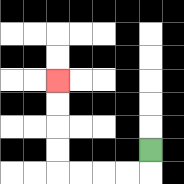{'start': '[6, 6]', 'end': '[2, 3]', 'path_directions': 'D,L,L,L,L,U,U,U,U', 'path_coordinates': '[[6, 6], [6, 7], [5, 7], [4, 7], [3, 7], [2, 7], [2, 6], [2, 5], [2, 4], [2, 3]]'}